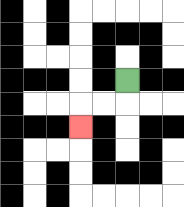{'start': '[5, 3]', 'end': '[3, 5]', 'path_directions': 'D,L,L,D', 'path_coordinates': '[[5, 3], [5, 4], [4, 4], [3, 4], [3, 5]]'}